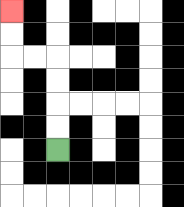{'start': '[2, 6]', 'end': '[0, 0]', 'path_directions': 'U,U,U,U,L,L,U,U', 'path_coordinates': '[[2, 6], [2, 5], [2, 4], [2, 3], [2, 2], [1, 2], [0, 2], [0, 1], [0, 0]]'}